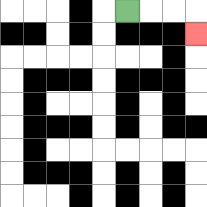{'start': '[5, 0]', 'end': '[8, 1]', 'path_directions': 'R,R,R,D', 'path_coordinates': '[[5, 0], [6, 0], [7, 0], [8, 0], [8, 1]]'}